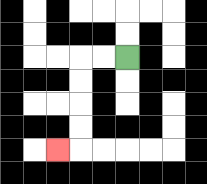{'start': '[5, 2]', 'end': '[2, 6]', 'path_directions': 'L,L,D,D,D,D,L', 'path_coordinates': '[[5, 2], [4, 2], [3, 2], [3, 3], [3, 4], [3, 5], [3, 6], [2, 6]]'}